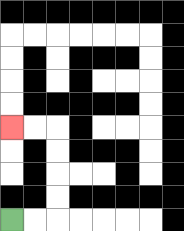{'start': '[0, 9]', 'end': '[0, 5]', 'path_directions': 'R,R,U,U,U,U,L,L', 'path_coordinates': '[[0, 9], [1, 9], [2, 9], [2, 8], [2, 7], [2, 6], [2, 5], [1, 5], [0, 5]]'}